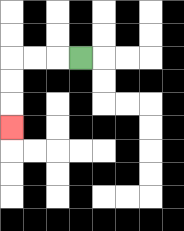{'start': '[3, 2]', 'end': '[0, 5]', 'path_directions': 'L,L,L,D,D,D', 'path_coordinates': '[[3, 2], [2, 2], [1, 2], [0, 2], [0, 3], [0, 4], [0, 5]]'}